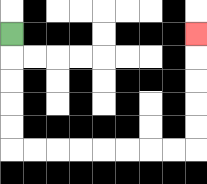{'start': '[0, 1]', 'end': '[8, 1]', 'path_directions': 'D,D,D,D,D,R,R,R,R,R,R,R,R,U,U,U,U,U', 'path_coordinates': '[[0, 1], [0, 2], [0, 3], [0, 4], [0, 5], [0, 6], [1, 6], [2, 6], [3, 6], [4, 6], [5, 6], [6, 6], [7, 6], [8, 6], [8, 5], [8, 4], [8, 3], [8, 2], [8, 1]]'}